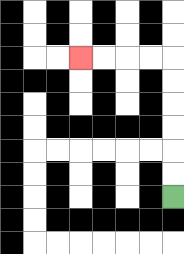{'start': '[7, 8]', 'end': '[3, 2]', 'path_directions': 'U,U,U,U,U,U,L,L,L,L', 'path_coordinates': '[[7, 8], [7, 7], [7, 6], [7, 5], [7, 4], [7, 3], [7, 2], [6, 2], [5, 2], [4, 2], [3, 2]]'}